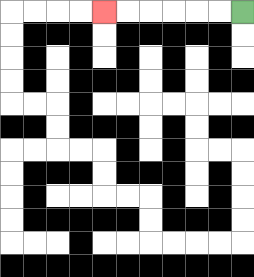{'start': '[10, 0]', 'end': '[4, 0]', 'path_directions': 'L,L,L,L,L,L', 'path_coordinates': '[[10, 0], [9, 0], [8, 0], [7, 0], [6, 0], [5, 0], [4, 0]]'}